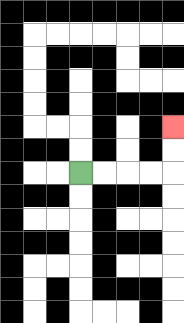{'start': '[3, 7]', 'end': '[7, 5]', 'path_directions': 'R,R,R,R,U,U', 'path_coordinates': '[[3, 7], [4, 7], [5, 7], [6, 7], [7, 7], [7, 6], [7, 5]]'}